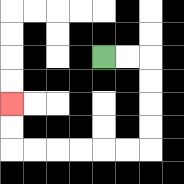{'start': '[4, 2]', 'end': '[0, 4]', 'path_directions': 'R,R,D,D,D,D,L,L,L,L,L,L,U,U', 'path_coordinates': '[[4, 2], [5, 2], [6, 2], [6, 3], [6, 4], [6, 5], [6, 6], [5, 6], [4, 6], [3, 6], [2, 6], [1, 6], [0, 6], [0, 5], [0, 4]]'}